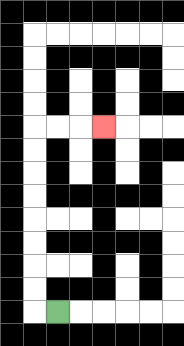{'start': '[2, 13]', 'end': '[4, 5]', 'path_directions': 'L,U,U,U,U,U,U,U,U,R,R,R', 'path_coordinates': '[[2, 13], [1, 13], [1, 12], [1, 11], [1, 10], [1, 9], [1, 8], [1, 7], [1, 6], [1, 5], [2, 5], [3, 5], [4, 5]]'}